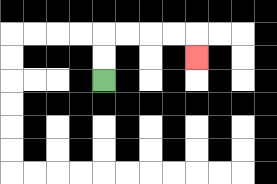{'start': '[4, 3]', 'end': '[8, 2]', 'path_directions': 'U,U,R,R,R,R,D', 'path_coordinates': '[[4, 3], [4, 2], [4, 1], [5, 1], [6, 1], [7, 1], [8, 1], [8, 2]]'}